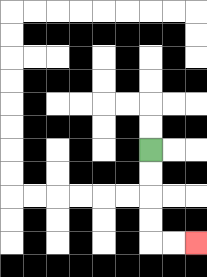{'start': '[6, 6]', 'end': '[8, 10]', 'path_directions': 'D,D,D,D,R,R', 'path_coordinates': '[[6, 6], [6, 7], [6, 8], [6, 9], [6, 10], [7, 10], [8, 10]]'}